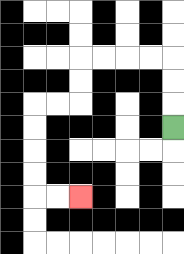{'start': '[7, 5]', 'end': '[3, 8]', 'path_directions': 'U,U,U,L,L,L,L,D,D,L,L,D,D,D,D,R,R', 'path_coordinates': '[[7, 5], [7, 4], [7, 3], [7, 2], [6, 2], [5, 2], [4, 2], [3, 2], [3, 3], [3, 4], [2, 4], [1, 4], [1, 5], [1, 6], [1, 7], [1, 8], [2, 8], [3, 8]]'}